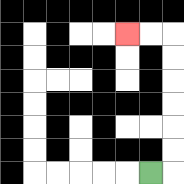{'start': '[6, 7]', 'end': '[5, 1]', 'path_directions': 'R,U,U,U,U,U,U,L,L', 'path_coordinates': '[[6, 7], [7, 7], [7, 6], [7, 5], [7, 4], [7, 3], [7, 2], [7, 1], [6, 1], [5, 1]]'}